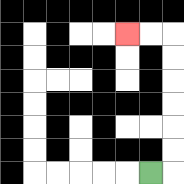{'start': '[6, 7]', 'end': '[5, 1]', 'path_directions': 'R,U,U,U,U,U,U,L,L', 'path_coordinates': '[[6, 7], [7, 7], [7, 6], [7, 5], [7, 4], [7, 3], [7, 2], [7, 1], [6, 1], [5, 1]]'}